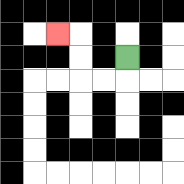{'start': '[5, 2]', 'end': '[2, 1]', 'path_directions': 'D,L,L,U,U,L', 'path_coordinates': '[[5, 2], [5, 3], [4, 3], [3, 3], [3, 2], [3, 1], [2, 1]]'}